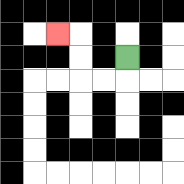{'start': '[5, 2]', 'end': '[2, 1]', 'path_directions': 'D,L,L,U,U,L', 'path_coordinates': '[[5, 2], [5, 3], [4, 3], [3, 3], [3, 2], [3, 1], [2, 1]]'}